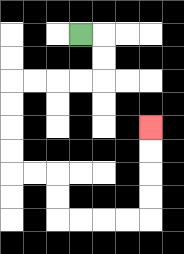{'start': '[3, 1]', 'end': '[6, 5]', 'path_directions': 'R,D,D,L,L,L,L,D,D,D,D,R,R,D,D,R,R,R,R,U,U,U,U', 'path_coordinates': '[[3, 1], [4, 1], [4, 2], [4, 3], [3, 3], [2, 3], [1, 3], [0, 3], [0, 4], [0, 5], [0, 6], [0, 7], [1, 7], [2, 7], [2, 8], [2, 9], [3, 9], [4, 9], [5, 9], [6, 9], [6, 8], [6, 7], [6, 6], [6, 5]]'}